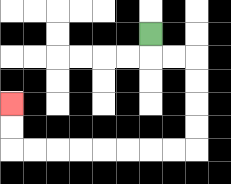{'start': '[6, 1]', 'end': '[0, 4]', 'path_directions': 'D,R,R,D,D,D,D,L,L,L,L,L,L,L,L,U,U', 'path_coordinates': '[[6, 1], [6, 2], [7, 2], [8, 2], [8, 3], [8, 4], [8, 5], [8, 6], [7, 6], [6, 6], [5, 6], [4, 6], [3, 6], [2, 6], [1, 6], [0, 6], [0, 5], [0, 4]]'}